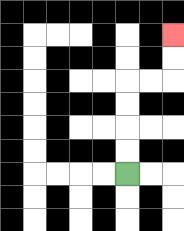{'start': '[5, 7]', 'end': '[7, 1]', 'path_directions': 'U,U,U,U,R,R,U,U', 'path_coordinates': '[[5, 7], [5, 6], [5, 5], [5, 4], [5, 3], [6, 3], [7, 3], [7, 2], [7, 1]]'}